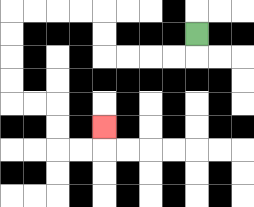{'start': '[8, 1]', 'end': '[4, 5]', 'path_directions': 'D,L,L,L,L,U,U,L,L,L,L,D,D,D,D,R,R,D,D,R,R,U', 'path_coordinates': '[[8, 1], [8, 2], [7, 2], [6, 2], [5, 2], [4, 2], [4, 1], [4, 0], [3, 0], [2, 0], [1, 0], [0, 0], [0, 1], [0, 2], [0, 3], [0, 4], [1, 4], [2, 4], [2, 5], [2, 6], [3, 6], [4, 6], [4, 5]]'}